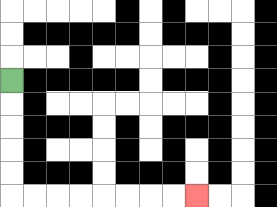{'start': '[0, 3]', 'end': '[8, 8]', 'path_directions': 'D,D,D,D,D,R,R,R,R,R,R,R,R', 'path_coordinates': '[[0, 3], [0, 4], [0, 5], [0, 6], [0, 7], [0, 8], [1, 8], [2, 8], [3, 8], [4, 8], [5, 8], [6, 8], [7, 8], [8, 8]]'}